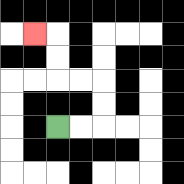{'start': '[2, 5]', 'end': '[1, 1]', 'path_directions': 'R,R,U,U,L,L,U,U,L', 'path_coordinates': '[[2, 5], [3, 5], [4, 5], [4, 4], [4, 3], [3, 3], [2, 3], [2, 2], [2, 1], [1, 1]]'}